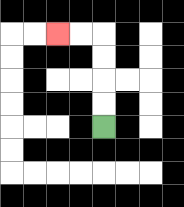{'start': '[4, 5]', 'end': '[2, 1]', 'path_directions': 'U,U,U,U,L,L', 'path_coordinates': '[[4, 5], [4, 4], [4, 3], [4, 2], [4, 1], [3, 1], [2, 1]]'}